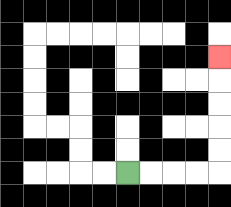{'start': '[5, 7]', 'end': '[9, 2]', 'path_directions': 'R,R,R,R,U,U,U,U,U', 'path_coordinates': '[[5, 7], [6, 7], [7, 7], [8, 7], [9, 7], [9, 6], [9, 5], [9, 4], [9, 3], [9, 2]]'}